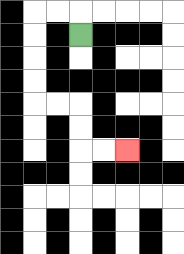{'start': '[3, 1]', 'end': '[5, 6]', 'path_directions': 'U,L,L,D,D,D,D,R,R,D,D,R,R', 'path_coordinates': '[[3, 1], [3, 0], [2, 0], [1, 0], [1, 1], [1, 2], [1, 3], [1, 4], [2, 4], [3, 4], [3, 5], [3, 6], [4, 6], [5, 6]]'}